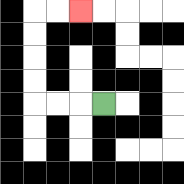{'start': '[4, 4]', 'end': '[3, 0]', 'path_directions': 'L,L,L,U,U,U,U,R,R', 'path_coordinates': '[[4, 4], [3, 4], [2, 4], [1, 4], [1, 3], [1, 2], [1, 1], [1, 0], [2, 0], [3, 0]]'}